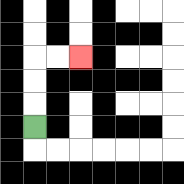{'start': '[1, 5]', 'end': '[3, 2]', 'path_directions': 'U,U,U,R,R', 'path_coordinates': '[[1, 5], [1, 4], [1, 3], [1, 2], [2, 2], [3, 2]]'}